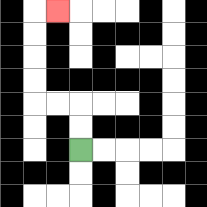{'start': '[3, 6]', 'end': '[2, 0]', 'path_directions': 'U,U,L,L,U,U,U,U,R', 'path_coordinates': '[[3, 6], [3, 5], [3, 4], [2, 4], [1, 4], [1, 3], [1, 2], [1, 1], [1, 0], [2, 0]]'}